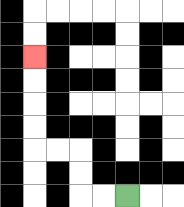{'start': '[5, 8]', 'end': '[1, 2]', 'path_directions': 'L,L,U,U,L,L,U,U,U,U', 'path_coordinates': '[[5, 8], [4, 8], [3, 8], [3, 7], [3, 6], [2, 6], [1, 6], [1, 5], [1, 4], [1, 3], [1, 2]]'}